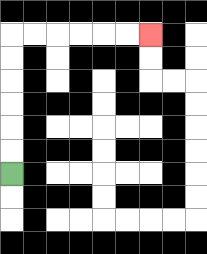{'start': '[0, 7]', 'end': '[6, 1]', 'path_directions': 'U,U,U,U,U,U,R,R,R,R,R,R', 'path_coordinates': '[[0, 7], [0, 6], [0, 5], [0, 4], [0, 3], [0, 2], [0, 1], [1, 1], [2, 1], [3, 1], [4, 1], [5, 1], [6, 1]]'}